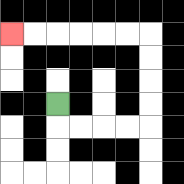{'start': '[2, 4]', 'end': '[0, 1]', 'path_directions': 'D,R,R,R,R,U,U,U,U,L,L,L,L,L,L', 'path_coordinates': '[[2, 4], [2, 5], [3, 5], [4, 5], [5, 5], [6, 5], [6, 4], [6, 3], [6, 2], [6, 1], [5, 1], [4, 1], [3, 1], [2, 1], [1, 1], [0, 1]]'}